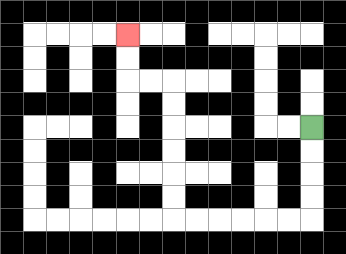{'start': '[13, 5]', 'end': '[5, 1]', 'path_directions': 'D,D,D,D,L,L,L,L,L,L,U,U,U,U,U,U,L,L,U,U', 'path_coordinates': '[[13, 5], [13, 6], [13, 7], [13, 8], [13, 9], [12, 9], [11, 9], [10, 9], [9, 9], [8, 9], [7, 9], [7, 8], [7, 7], [7, 6], [7, 5], [7, 4], [7, 3], [6, 3], [5, 3], [5, 2], [5, 1]]'}